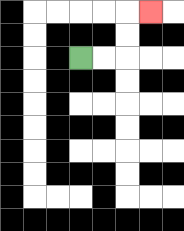{'start': '[3, 2]', 'end': '[6, 0]', 'path_directions': 'R,R,U,U,R', 'path_coordinates': '[[3, 2], [4, 2], [5, 2], [5, 1], [5, 0], [6, 0]]'}